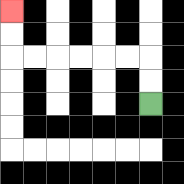{'start': '[6, 4]', 'end': '[0, 0]', 'path_directions': 'U,U,L,L,L,L,L,L,U,U', 'path_coordinates': '[[6, 4], [6, 3], [6, 2], [5, 2], [4, 2], [3, 2], [2, 2], [1, 2], [0, 2], [0, 1], [0, 0]]'}